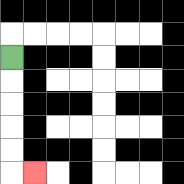{'start': '[0, 2]', 'end': '[1, 7]', 'path_directions': 'D,D,D,D,D,R', 'path_coordinates': '[[0, 2], [0, 3], [0, 4], [0, 5], [0, 6], [0, 7], [1, 7]]'}